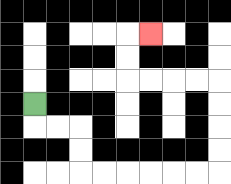{'start': '[1, 4]', 'end': '[6, 1]', 'path_directions': 'D,R,R,D,D,R,R,R,R,R,R,U,U,U,U,L,L,L,L,U,U,R', 'path_coordinates': '[[1, 4], [1, 5], [2, 5], [3, 5], [3, 6], [3, 7], [4, 7], [5, 7], [6, 7], [7, 7], [8, 7], [9, 7], [9, 6], [9, 5], [9, 4], [9, 3], [8, 3], [7, 3], [6, 3], [5, 3], [5, 2], [5, 1], [6, 1]]'}